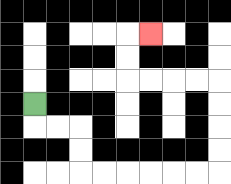{'start': '[1, 4]', 'end': '[6, 1]', 'path_directions': 'D,R,R,D,D,R,R,R,R,R,R,U,U,U,U,L,L,L,L,U,U,R', 'path_coordinates': '[[1, 4], [1, 5], [2, 5], [3, 5], [3, 6], [3, 7], [4, 7], [5, 7], [6, 7], [7, 7], [8, 7], [9, 7], [9, 6], [9, 5], [9, 4], [9, 3], [8, 3], [7, 3], [6, 3], [5, 3], [5, 2], [5, 1], [6, 1]]'}